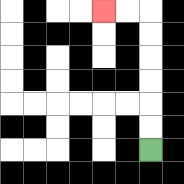{'start': '[6, 6]', 'end': '[4, 0]', 'path_directions': 'U,U,U,U,U,U,L,L', 'path_coordinates': '[[6, 6], [6, 5], [6, 4], [6, 3], [6, 2], [6, 1], [6, 0], [5, 0], [4, 0]]'}